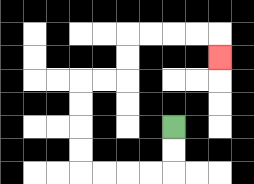{'start': '[7, 5]', 'end': '[9, 2]', 'path_directions': 'D,D,L,L,L,L,U,U,U,U,R,R,U,U,R,R,R,R,D', 'path_coordinates': '[[7, 5], [7, 6], [7, 7], [6, 7], [5, 7], [4, 7], [3, 7], [3, 6], [3, 5], [3, 4], [3, 3], [4, 3], [5, 3], [5, 2], [5, 1], [6, 1], [7, 1], [8, 1], [9, 1], [9, 2]]'}